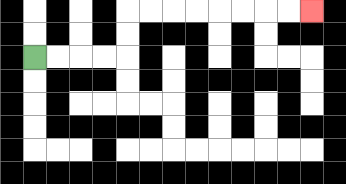{'start': '[1, 2]', 'end': '[13, 0]', 'path_directions': 'R,R,R,R,U,U,R,R,R,R,R,R,R,R', 'path_coordinates': '[[1, 2], [2, 2], [3, 2], [4, 2], [5, 2], [5, 1], [5, 0], [6, 0], [7, 0], [8, 0], [9, 0], [10, 0], [11, 0], [12, 0], [13, 0]]'}